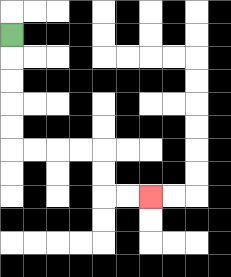{'start': '[0, 1]', 'end': '[6, 8]', 'path_directions': 'D,D,D,D,D,R,R,R,R,D,D,R,R', 'path_coordinates': '[[0, 1], [0, 2], [0, 3], [0, 4], [0, 5], [0, 6], [1, 6], [2, 6], [3, 6], [4, 6], [4, 7], [4, 8], [5, 8], [6, 8]]'}